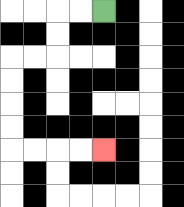{'start': '[4, 0]', 'end': '[4, 6]', 'path_directions': 'L,L,D,D,L,L,D,D,D,D,R,R,R,R', 'path_coordinates': '[[4, 0], [3, 0], [2, 0], [2, 1], [2, 2], [1, 2], [0, 2], [0, 3], [0, 4], [0, 5], [0, 6], [1, 6], [2, 6], [3, 6], [4, 6]]'}